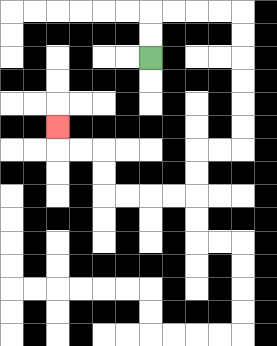{'start': '[6, 2]', 'end': '[2, 5]', 'path_directions': 'U,U,R,R,R,R,D,D,D,D,D,D,L,L,D,D,L,L,L,L,U,U,L,L,U', 'path_coordinates': '[[6, 2], [6, 1], [6, 0], [7, 0], [8, 0], [9, 0], [10, 0], [10, 1], [10, 2], [10, 3], [10, 4], [10, 5], [10, 6], [9, 6], [8, 6], [8, 7], [8, 8], [7, 8], [6, 8], [5, 8], [4, 8], [4, 7], [4, 6], [3, 6], [2, 6], [2, 5]]'}